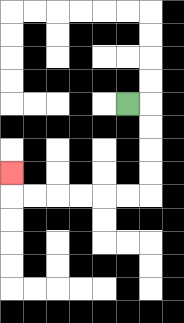{'start': '[5, 4]', 'end': '[0, 7]', 'path_directions': 'R,D,D,D,D,L,L,L,L,L,L,U', 'path_coordinates': '[[5, 4], [6, 4], [6, 5], [6, 6], [6, 7], [6, 8], [5, 8], [4, 8], [3, 8], [2, 8], [1, 8], [0, 8], [0, 7]]'}